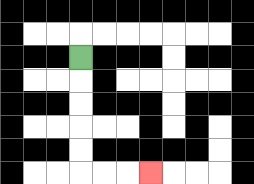{'start': '[3, 2]', 'end': '[6, 7]', 'path_directions': 'D,D,D,D,D,R,R,R', 'path_coordinates': '[[3, 2], [3, 3], [3, 4], [3, 5], [3, 6], [3, 7], [4, 7], [5, 7], [6, 7]]'}